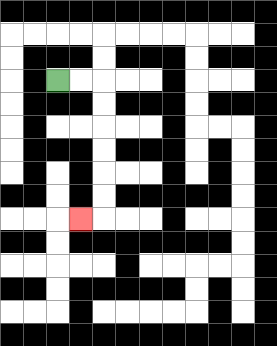{'start': '[2, 3]', 'end': '[3, 9]', 'path_directions': 'R,R,D,D,D,D,D,D,L', 'path_coordinates': '[[2, 3], [3, 3], [4, 3], [4, 4], [4, 5], [4, 6], [4, 7], [4, 8], [4, 9], [3, 9]]'}